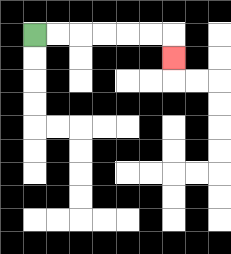{'start': '[1, 1]', 'end': '[7, 2]', 'path_directions': 'R,R,R,R,R,R,D', 'path_coordinates': '[[1, 1], [2, 1], [3, 1], [4, 1], [5, 1], [6, 1], [7, 1], [7, 2]]'}